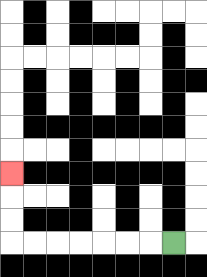{'start': '[7, 10]', 'end': '[0, 7]', 'path_directions': 'L,L,L,L,L,L,L,U,U,U', 'path_coordinates': '[[7, 10], [6, 10], [5, 10], [4, 10], [3, 10], [2, 10], [1, 10], [0, 10], [0, 9], [0, 8], [0, 7]]'}